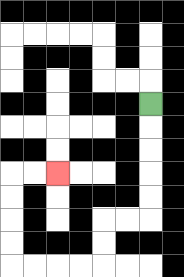{'start': '[6, 4]', 'end': '[2, 7]', 'path_directions': 'D,D,D,D,D,L,L,D,D,L,L,L,L,U,U,U,U,R,R', 'path_coordinates': '[[6, 4], [6, 5], [6, 6], [6, 7], [6, 8], [6, 9], [5, 9], [4, 9], [4, 10], [4, 11], [3, 11], [2, 11], [1, 11], [0, 11], [0, 10], [0, 9], [0, 8], [0, 7], [1, 7], [2, 7]]'}